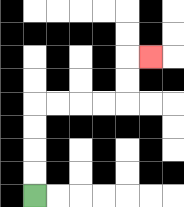{'start': '[1, 8]', 'end': '[6, 2]', 'path_directions': 'U,U,U,U,R,R,R,R,U,U,R', 'path_coordinates': '[[1, 8], [1, 7], [1, 6], [1, 5], [1, 4], [2, 4], [3, 4], [4, 4], [5, 4], [5, 3], [5, 2], [6, 2]]'}